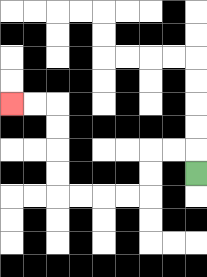{'start': '[8, 7]', 'end': '[0, 4]', 'path_directions': 'U,L,L,D,D,L,L,L,L,U,U,U,U,L,L', 'path_coordinates': '[[8, 7], [8, 6], [7, 6], [6, 6], [6, 7], [6, 8], [5, 8], [4, 8], [3, 8], [2, 8], [2, 7], [2, 6], [2, 5], [2, 4], [1, 4], [0, 4]]'}